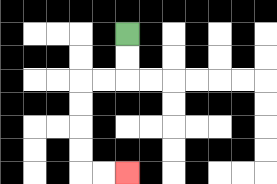{'start': '[5, 1]', 'end': '[5, 7]', 'path_directions': 'D,D,L,L,D,D,D,D,R,R', 'path_coordinates': '[[5, 1], [5, 2], [5, 3], [4, 3], [3, 3], [3, 4], [3, 5], [3, 6], [3, 7], [4, 7], [5, 7]]'}